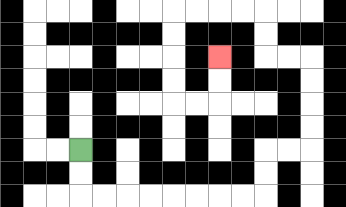{'start': '[3, 6]', 'end': '[9, 2]', 'path_directions': 'D,D,R,R,R,R,R,R,R,R,U,U,R,R,U,U,U,U,L,L,U,U,L,L,L,L,D,D,D,D,R,R,U,U', 'path_coordinates': '[[3, 6], [3, 7], [3, 8], [4, 8], [5, 8], [6, 8], [7, 8], [8, 8], [9, 8], [10, 8], [11, 8], [11, 7], [11, 6], [12, 6], [13, 6], [13, 5], [13, 4], [13, 3], [13, 2], [12, 2], [11, 2], [11, 1], [11, 0], [10, 0], [9, 0], [8, 0], [7, 0], [7, 1], [7, 2], [7, 3], [7, 4], [8, 4], [9, 4], [9, 3], [9, 2]]'}